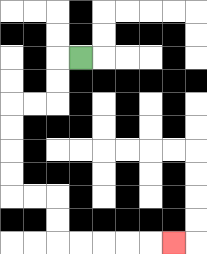{'start': '[3, 2]', 'end': '[7, 10]', 'path_directions': 'L,D,D,L,L,D,D,D,D,R,R,D,D,R,R,R,R,R', 'path_coordinates': '[[3, 2], [2, 2], [2, 3], [2, 4], [1, 4], [0, 4], [0, 5], [0, 6], [0, 7], [0, 8], [1, 8], [2, 8], [2, 9], [2, 10], [3, 10], [4, 10], [5, 10], [6, 10], [7, 10]]'}